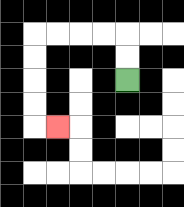{'start': '[5, 3]', 'end': '[2, 5]', 'path_directions': 'U,U,L,L,L,L,D,D,D,D,R', 'path_coordinates': '[[5, 3], [5, 2], [5, 1], [4, 1], [3, 1], [2, 1], [1, 1], [1, 2], [1, 3], [1, 4], [1, 5], [2, 5]]'}